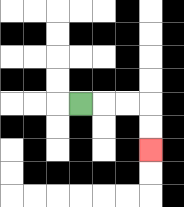{'start': '[3, 4]', 'end': '[6, 6]', 'path_directions': 'R,R,R,D,D', 'path_coordinates': '[[3, 4], [4, 4], [5, 4], [6, 4], [6, 5], [6, 6]]'}